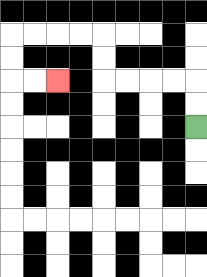{'start': '[8, 5]', 'end': '[2, 3]', 'path_directions': 'U,U,L,L,L,L,U,U,L,L,L,L,D,D,R,R', 'path_coordinates': '[[8, 5], [8, 4], [8, 3], [7, 3], [6, 3], [5, 3], [4, 3], [4, 2], [4, 1], [3, 1], [2, 1], [1, 1], [0, 1], [0, 2], [0, 3], [1, 3], [2, 3]]'}